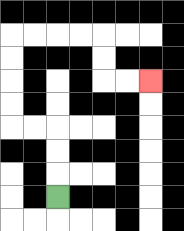{'start': '[2, 8]', 'end': '[6, 3]', 'path_directions': 'U,U,U,L,L,U,U,U,U,R,R,R,R,D,D,R,R', 'path_coordinates': '[[2, 8], [2, 7], [2, 6], [2, 5], [1, 5], [0, 5], [0, 4], [0, 3], [0, 2], [0, 1], [1, 1], [2, 1], [3, 1], [4, 1], [4, 2], [4, 3], [5, 3], [6, 3]]'}